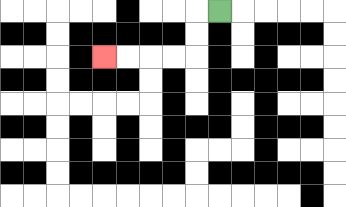{'start': '[9, 0]', 'end': '[4, 2]', 'path_directions': 'L,D,D,L,L,L,L', 'path_coordinates': '[[9, 0], [8, 0], [8, 1], [8, 2], [7, 2], [6, 2], [5, 2], [4, 2]]'}